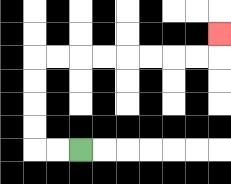{'start': '[3, 6]', 'end': '[9, 1]', 'path_directions': 'L,L,U,U,U,U,R,R,R,R,R,R,R,R,U', 'path_coordinates': '[[3, 6], [2, 6], [1, 6], [1, 5], [1, 4], [1, 3], [1, 2], [2, 2], [3, 2], [4, 2], [5, 2], [6, 2], [7, 2], [8, 2], [9, 2], [9, 1]]'}